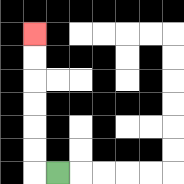{'start': '[2, 7]', 'end': '[1, 1]', 'path_directions': 'L,U,U,U,U,U,U', 'path_coordinates': '[[2, 7], [1, 7], [1, 6], [1, 5], [1, 4], [1, 3], [1, 2], [1, 1]]'}